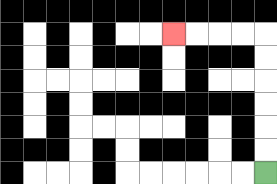{'start': '[11, 7]', 'end': '[7, 1]', 'path_directions': 'U,U,U,U,U,U,L,L,L,L', 'path_coordinates': '[[11, 7], [11, 6], [11, 5], [11, 4], [11, 3], [11, 2], [11, 1], [10, 1], [9, 1], [8, 1], [7, 1]]'}